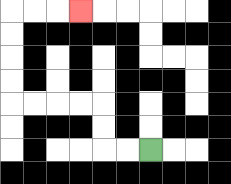{'start': '[6, 6]', 'end': '[3, 0]', 'path_directions': 'L,L,U,U,L,L,L,L,U,U,U,U,R,R,R', 'path_coordinates': '[[6, 6], [5, 6], [4, 6], [4, 5], [4, 4], [3, 4], [2, 4], [1, 4], [0, 4], [0, 3], [0, 2], [0, 1], [0, 0], [1, 0], [2, 0], [3, 0]]'}